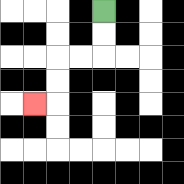{'start': '[4, 0]', 'end': '[1, 4]', 'path_directions': 'D,D,L,L,D,D,L', 'path_coordinates': '[[4, 0], [4, 1], [4, 2], [3, 2], [2, 2], [2, 3], [2, 4], [1, 4]]'}